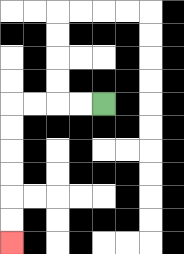{'start': '[4, 4]', 'end': '[0, 10]', 'path_directions': 'L,L,L,L,D,D,D,D,D,D', 'path_coordinates': '[[4, 4], [3, 4], [2, 4], [1, 4], [0, 4], [0, 5], [0, 6], [0, 7], [0, 8], [0, 9], [0, 10]]'}